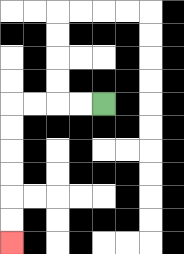{'start': '[4, 4]', 'end': '[0, 10]', 'path_directions': 'L,L,L,L,D,D,D,D,D,D', 'path_coordinates': '[[4, 4], [3, 4], [2, 4], [1, 4], [0, 4], [0, 5], [0, 6], [0, 7], [0, 8], [0, 9], [0, 10]]'}